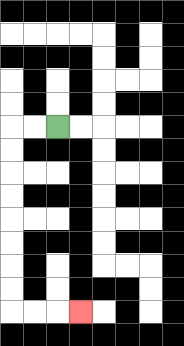{'start': '[2, 5]', 'end': '[3, 13]', 'path_directions': 'L,L,D,D,D,D,D,D,D,D,R,R,R', 'path_coordinates': '[[2, 5], [1, 5], [0, 5], [0, 6], [0, 7], [0, 8], [0, 9], [0, 10], [0, 11], [0, 12], [0, 13], [1, 13], [2, 13], [3, 13]]'}